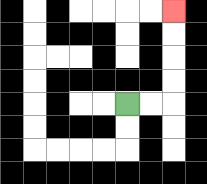{'start': '[5, 4]', 'end': '[7, 0]', 'path_directions': 'R,R,U,U,U,U', 'path_coordinates': '[[5, 4], [6, 4], [7, 4], [7, 3], [7, 2], [7, 1], [7, 0]]'}